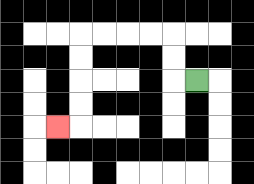{'start': '[8, 3]', 'end': '[2, 5]', 'path_directions': 'L,U,U,L,L,L,L,D,D,D,D,L', 'path_coordinates': '[[8, 3], [7, 3], [7, 2], [7, 1], [6, 1], [5, 1], [4, 1], [3, 1], [3, 2], [3, 3], [3, 4], [3, 5], [2, 5]]'}